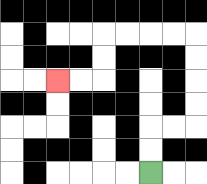{'start': '[6, 7]', 'end': '[2, 3]', 'path_directions': 'U,U,R,R,U,U,U,U,L,L,L,L,D,D,L,L', 'path_coordinates': '[[6, 7], [6, 6], [6, 5], [7, 5], [8, 5], [8, 4], [8, 3], [8, 2], [8, 1], [7, 1], [6, 1], [5, 1], [4, 1], [4, 2], [4, 3], [3, 3], [2, 3]]'}